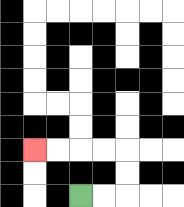{'start': '[3, 8]', 'end': '[1, 6]', 'path_directions': 'R,R,U,U,L,L,L,L', 'path_coordinates': '[[3, 8], [4, 8], [5, 8], [5, 7], [5, 6], [4, 6], [3, 6], [2, 6], [1, 6]]'}